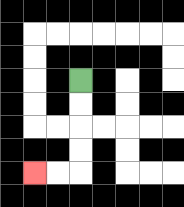{'start': '[3, 3]', 'end': '[1, 7]', 'path_directions': 'D,D,D,D,L,L', 'path_coordinates': '[[3, 3], [3, 4], [3, 5], [3, 6], [3, 7], [2, 7], [1, 7]]'}